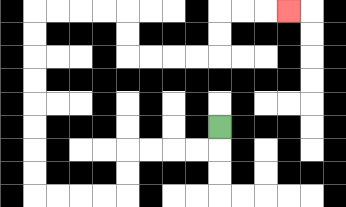{'start': '[9, 5]', 'end': '[12, 0]', 'path_directions': 'D,L,L,L,L,D,D,L,L,L,L,U,U,U,U,U,U,U,U,R,R,R,R,D,D,R,R,R,R,U,U,R,R,R', 'path_coordinates': '[[9, 5], [9, 6], [8, 6], [7, 6], [6, 6], [5, 6], [5, 7], [5, 8], [4, 8], [3, 8], [2, 8], [1, 8], [1, 7], [1, 6], [1, 5], [1, 4], [1, 3], [1, 2], [1, 1], [1, 0], [2, 0], [3, 0], [4, 0], [5, 0], [5, 1], [5, 2], [6, 2], [7, 2], [8, 2], [9, 2], [9, 1], [9, 0], [10, 0], [11, 0], [12, 0]]'}